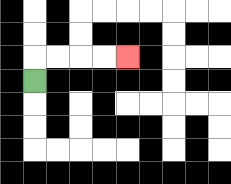{'start': '[1, 3]', 'end': '[5, 2]', 'path_directions': 'U,R,R,R,R', 'path_coordinates': '[[1, 3], [1, 2], [2, 2], [3, 2], [4, 2], [5, 2]]'}